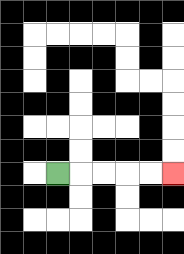{'start': '[2, 7]', 'end': '[7, 7]', 'path_directions': 'R,R,R,R,R', 'path_coordinates': '[[2, 7], [3, 7], [4, 7], [5, 7], [6, 7], [7, 7]]'}